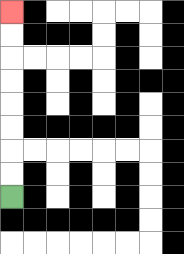{'start': '[0, 8]', 'end': '[0, 0]', 'path_directions': 'U,U,U,U,U,U,U,U', 'path_coordinates': '[[0, 8], [0, 7], [0, 6], [0, 5], [0, 4], [0, 3], [0, 2], [0, 1], [0, 0]]'}